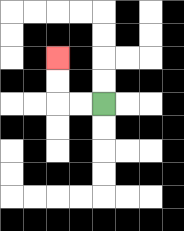{'start': '[4, 4]', 'end': '[2, 2]', 'path_directions': 'L,L,U,U', 'path_coordinates': '[[4, 4], [3, 4], [2, 4], [2, 3], [2, 2]]'}